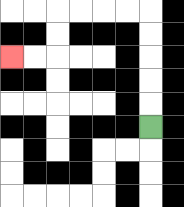{'start': '[6, 5]', 'end': '[0, 2]', 'path_directions': 'U,U,U,U,U,L,L,L,L,D,D,L,L', 'path_coordinates': '[[6, 5], [6, 4], [6, 3], [6, 2], [6, 1], [6, 0], [5, 0], [4, 0], [3, 0], [2, 0], [2, 1], [2, 2], [1, 2], [0, 2]]'}